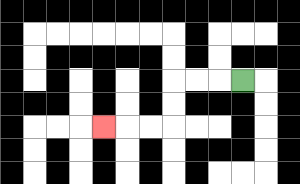{'start': '[10, 3]', 'end': '[4, 5]', 'path_directions': 'L,L,L,D,D,L,L,L', 'path_coordinates': '[[10, 3], [9, 3], [8, 3], [7, 3], [7, 4], [7, 5], [6, 5], [5, 5], [4, 5]]'}